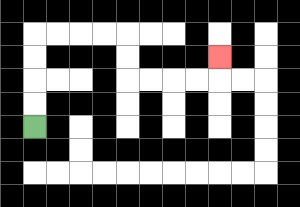{'start': '[1, 5]', 'end': '[9, 2]', 'path_directions': 'U,U,U,U,R,R,R,R,D,D,R,R,R,R,U', 'path_coordinates': '[[1, 5], [1, 4], [1, 3], [1, 2], [1, 1], [2, 1], [3, 1], [4, 1], [5, 1], [5, 2], [5, 3], [6, 3], [7, 3], [8, 3], [9, 3], [9, 2]]'}